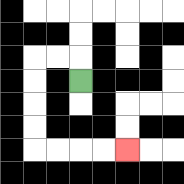{'start': '[3, 3]', 'end': '[5, 6]', 'path_directions': 'U,L,L,D,D,D,D,R,R,R,R', 'path_coordinates': '[[3, 3], [3, 2], [2, 2], [1, 2], [1, 3], [1, 4], [1, 5], [1, 6], [2, 6], [3, 6], [4, 6], [5, 6]]'}